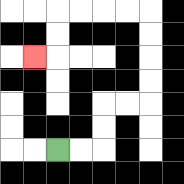{'start': '[2, 6]', 'end': '[1, 2]', 'path_directions': 'R,R,U,U,R,R,U,U,U,U,L,L,L,L,D,D,L', 'path_coordinates': '[[2, 6], [3, 6], [4, 6], [4, 5], [4, 4], [5, 4], [6, 4], [6, 3], [6, 2], [6, 1], [6, 0], [5, 0], [4, 0], [3, 0], [2, 0], [2, 1], [2, 2], [1, 2]]'}